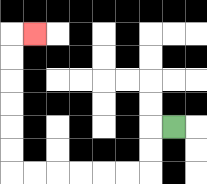{'start': '[7, 5]', 'end': '[1, 1]', 'path_directions': 'L,D,D,L,L,L,L,L,L,U,U,U,U,U,U,R', 'path_coordinates': '[[7, 5], [6, 5], [6, 6], [6, 7], [5, 7], [4, 7], [3, 7], [2, 7], [1, 7], [0, 7], [0, 6], [0, 5], [0, 4], [0, 3], [0, 2], [0, 1], [1, 1]]'}